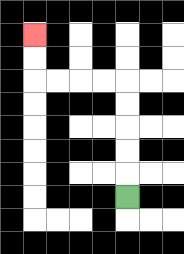{'start': '[5, 8]', 'end': '[1, 1]', 'path_directions': 'U,U,U,U,U,L,L,L,L,U,U', 'path_coordinates': '[[5, 8], [5, 7], [5, 6], [5, 5], [5, 4], [5, 3], [4, 3], [3, 3], [2, 3], [1, 3], [1, 2], [1, 1]]'}